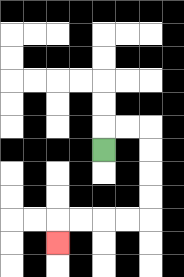{'start': '[4, 6]', 'end': '[2, 10]', 'path_directions': 'U,R,R,D,D,D,D,L,L,L,L,D', 'path_coordinates': '[[4, 6], [4, 5], [5, 5], [6, 5], [6, 6], [6, 7], [6, 8], [6, 9], [5, 9], [4, 9], [3, 9], [2, 9], [2, 10]]'}